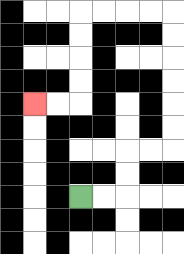{'start': '[3, 8]', 'end': '[1, 4]', 'path_directions': 'R,R,U,U,R,R,U,U,U,U,U,U,L,L,L,L,D,D,D,D,L,L', 'path_coordinates': '[[3, 8], [4, 8], [5, 8], [5, 7], [5, 6], [6, 6], [7, 6], [7, 5], [7, 4], [7, 3], [7, 2], [7, 1], [7, 0], [6, 0], [5, 0], [4, 0], [3, 0], [3, 1], [3, 2], [3, 3], [3, 4], [2, 4], [1, 4]]'}